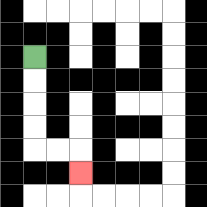{'start': '[1, 2]', 'end': '[3, 7]', 'path_directions': 'D,D,D,D,R,R,D', 'path_coordinates': '[[1, 2], [1, 3], [1, 4], [1, 5], [1, 6], [2, 6], [3, 6], [3, 7]]'}